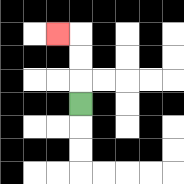{'start': '[3, 4]', 'end': '[2, 1]', 'path_directions': 'U,U,U,L', 'path_coordinates': '[[3, 4], [3, 3], [3, 2], [3, 1], [2, 1]]'}